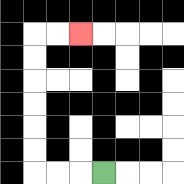{'start': '[4, 7]', 'end': '[3, 1]', 'path_directions': 'L,L,L,U,U,U,U,U,U,R,R', 'path_coordinates': '[[4, 7], [3, 7], [2, 7], [1, 7], [1, 6], [1, 5], [1, 4], [1, 3], [1, 2], [1, 1], [2, 1], [3, 1]]'}